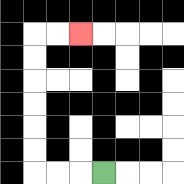{'start': '[4, 7]', 'end': '[3, 1]', 'path_directions': 'L,L,L,U,U,U,U,U,U,R,R', 'path_coordinates': '[[4, 7], [3, 7], [2, 7], [1, 7], [1, 6], [1, 5], [1, 4], [1, 3], [1, 2], [1, 1], [2, 1], [3, 1]]'}